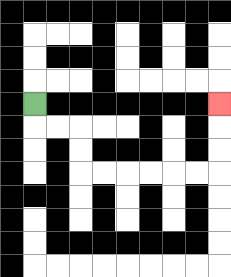{'start': '[1, 4]', 'end': '[9, 4]', 'path_directions': 'D,R,R,D,D,R,R,R,R,R,R,U,U,U', 'path_coordinates': '[[1, 4], [1, 5], [2, 5], [3, 5], [3, 6], [3, 7], [4, 7], [5, 7], [6, 7], [7, 7], [8, 7], [9, 7], [9, 6], [9, 5], [9, 4]]'}